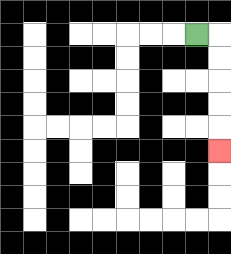{'start': '[8, 1]', 'end': '[9, 6]', 'path_directions': 'R,D,D,D,D,D', 'path_coordinates': '[[8, 1], [9, 1], [9, 2], [9, 3], [9, 4], [9, 5], [9, 6]]'}